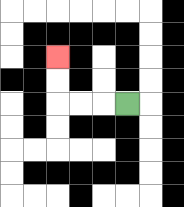{'start': '[5, 4]', 'end': '[2, 2]', 'path_directions': 'L,L,L,U,U', 'path_coordinates': '[[5, 4], [4, 4], [3, 4], [2, 4], [2, 3], [2, 2]]'}